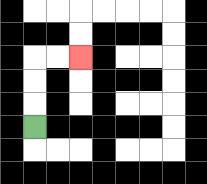{'start': '[1, 5]', 'end': '[3, 2]', 'path_directions': 'U,U,U,R,R', 'path_coordinates': '[[1, 5], [1, 4], [1, 3], [1, 2], [2, 2], [3, 2]]'}